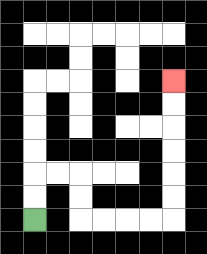{'start': '[1, 9]', 'end': '[7, 3]', 'path_directions': 'U,U,R,R,D,D,R,R,R,R,U,U,U,U,U,U', 'path_coordinates': '[[1, 9], [1, 8], [1, 7], [2, 7], [3, 7], [3, 8], [3, 9], [4, 9], [5, 9], [6, 9], [7, 9], [7, 8], [7, 7], [7, 6], [7, 5], [7, 4], [7, 3]]'}